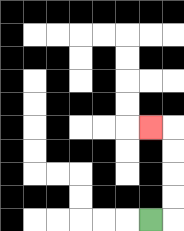{'start': '[6, 9]', 'end': '[6, 5]', 'path_directions': 'R,U,U,U,U,L', 'path_coordinates': '[[6, 9], [7, 9], [7, 8], [7, 7], [7, 6], [7, 5], [6, 5]]'}